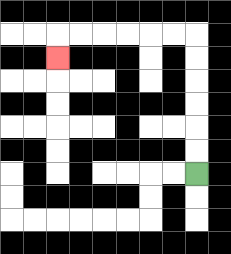{'start': '[8, 7]', 'end': '[2, 2]', 'path_directions': 'U,U,U,U,U,U,L,L,L,L,L,L,D', 'path_coordinates': '[[8, 7], [8, 6], [8, 5], [8, 4], [8, 3], [8, 2], [8, 1], [7, 1], [6, 1], [5, 1], [4, 1], [3, 1], [2, 1], [2, 2]]'}